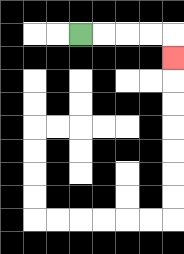{'start': '[3, 1]', 'end': '[7, 2]', 'path_directions': 'R,R,R,R,D', 'path_coordinates': '[[3, 1], [4, 1], [5, 1], [6, 1], [7, 1], [7, 2]]'}